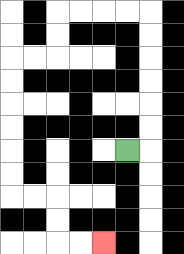{'start': '[5, 6]', 'end': '[4, 10]', 'path_directions': 'R,U,U,U,U,U,U,L,L,L,L,D,D,L,L,D,D,D,D,D,D,R,R,D,D,R,R', 'path_coordinates': '[[5, 6], [6, 6], [6, 5], [6, 4], [6, 3], [6, 2], [6, 1], [6, 0], [5, 0], [4, 0], [3, 0], [2, 0], [2, 1], [2, 2], [1, 2], [0, 2], [0, 3], [0, 4], [0, 5], [0, 6], [0, 7], [0, 8], [1, 8], [2, 8], [2, 9], [2, 10], [3, 10], [4, 10]]'}